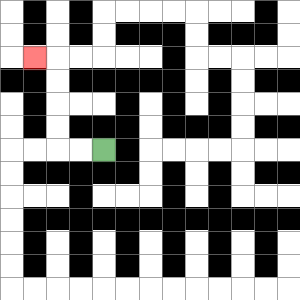{'start': '[4, 6]', 'end': '[1, 2]', 'path_directions': 'L,L,U,U,U,U,L', 'path_coordinates': '[[4, 6], [3, 6], [2, 6], [2, 5], [2, 4], [2, 3], [2, 2], [1, 2]]'}